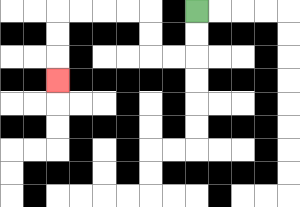{'start': '[8, 0]', 'end': '[2, 3]', 'path_directions': 'D,D,L,L,U,U,L,L,L,L,D,D,D', 'path_coordinates': '[[8, 0], [8, 1], [8, 2], [7, 2], [6, 2], [6, 1], [6, 0], [5, 0], [4, 0], [3, 0], [2, 0], [2, 1], [2, 2], [2, 3]]'}